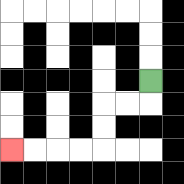{'start': '[6, 3]', 'end': '[0, 6]', 'path_directions': 'D,L,L,D,D,L,L,L,L', 'path_coordinates': '[[6, 3], [6, 4], [5, 4], [4, 4], [4, 5], [4, 6], [3, 6], [2, 6], [1, 6], [0, 6]]'}